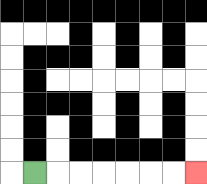{'start': '[1, 7]', 'end': '[8, 7]', 'path_directions': 'R,R,R,R,R,R,R', 'path_coordinates': '[[1, 7], [2, 7], [3, 7], [4, 7], [5, 7], [6, 7], [7, 7], [8, 7]]'}